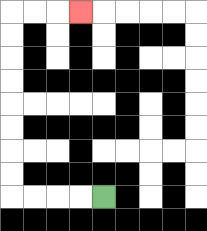{'start': '[4, 8]', 'end': '[3, 0]', 'path_directions': 'L,L,L,L,U,U,U,U,U,U,U,U,R,R,R', 'path_coordinates': '[[4, 8], [3, 8], [2, 8], [1, 8], [0, 8], [0, 7], [0, 6], [0, 5], [0, 4], [0, 3], [0, 2], [0, 1], [0, 0], [1, 0], [2, 0], [3, 0]]'}